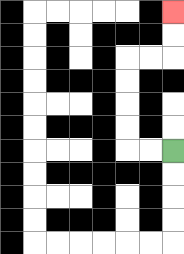{'start': '[7, 6]', 'end': '[7, 0]', 'path_directions': 'L,L,U,U,U,U,R,R,U,U', 'path_coordinates': '[[7, 6], [6, 6], [5, 6], [5, 5], [5, 4], [5, 3], [5, 2], [6, 2], [7, 2], [7, 1], [7, 0]]'}